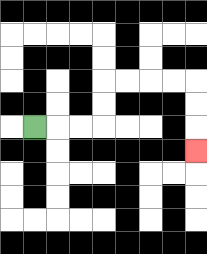{'start': '[1, 5]', 'end': '[8, 6]', 'path_directions': 'R,R,R,U,U,R,R,R,R,D,D,D', 'path_coordinates': '[[1, 5], [2, 5], [3, 5], [4, 5], [4, 4], [4, 3], [5, 3], [6, 3], [7, 3], [8, 3], [8, 4], [8, 5], [8, 6]]'}